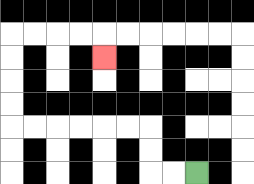{'start': '[8, 7]', 'end': '[4, 2]', 'path_directions': 'L,L,U,U,L,L,L,L,L,L,U,U,U,U,R,R,R,R,D', 'path_coordinates': '[[8, 7], [7, 7], [6, 7], [6, 6], [6, 5], [5, 5], [4, 5], [3, 5], [2, 5], [1, 5], [0, 5], [0, 4], [0, 3], [0, 2], [0, 1], [1, 1], [2, 1], [3, 1], [4, 1], [4, 2]]'}